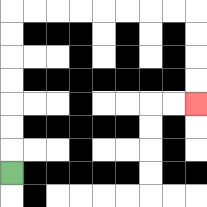{'start': '[0, 7]', 'end': '[8, 4]', 'path_directions': 'U,U,U,U,U,U,U,R,R,R,R,R,R,R,R,D,D,D,D', 'path_coordinates': '[[0, 7], [0, 6], [0, 5], [0, 4], [0, 3], [0, 2], [0, 1], [0, 0], [1, 0], [2, 0], [3, 0], [4, 0], [5, 0], [6, 0], [7, 0], [8, 0], [8, 1], [8, 2], [8, 3], [8, 4]]'}